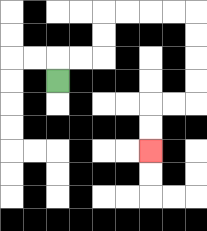{'start': '[2, 3]', 'end': '[6, 6]', 'path_directions': 'U,R,R,U,U,R,R,R,R,D,D,D,D,L,L,D,D', 'path_coordinates': '[[2, 3], [2, 2], [3, 2], [4, 2], [4, 1], [4, 0], [5, 0], [6, 0], [7, 0], [8, 0], [8, 1], [8, 2], [8, 3], [8, 4], [7, 4], [6, 4], [6, 5], [6, 6]]'}